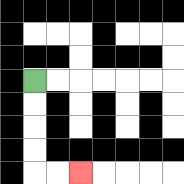{'start': '[1, 3]', 'end': '[3, 7]', 'path_directions': 'D,D,D,D,R,R', 'path_coordinates': '[[1, 3], [1, 4], [1, 5], [1, 6], [1, 7], [2, 7], [3, 7]]'}